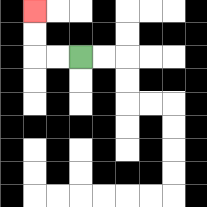{'start': '[3, 2]', 'end': '[1, 0]', 'path_directions': 'L,L,U,U', 'path_coordinates': '[[3, 2], [2, 2], [1, 2], [1, 1], [1, 0]]'}